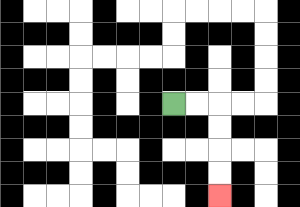{'start': '[7, 4]', 'end': '[9, 8]', 'path_directions': 'R,R,D,D,D,D', 'path_coordinates': '[[7, 4], [8, 4], [9, 4], [9, 5], [9, 6], [9, 7], [9, 8]]'}